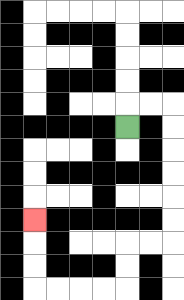{'start': '[5, 5]', 'end': '[1, 9]', 'path_directions': 'U,R,R,D,D,D,D,D,D,L,L,D,D,L,L,L,L,U,U,U', 'path_coordinates': '[[5, 5], [5, 4], [6, 4], [7, 4], [7, 5], [7, 6], [7, 7], [7, 8], [7, 9], [7, 10], [6, 10], [5, 10], [5, 11], [5, 12], [4, 12], [3, 12], [2, 12], [1, 12], [1, 11], [1, 10], [1, 9]]'}